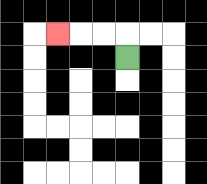{'start': '[5, 2]', 'end': '[2, 1]', 'path_directions': 'U,L,L,L', 'path_coordinates': '[[5, 2], [5, 1], [4, 1], [3, 1], [2, 1]]'}